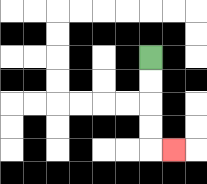{'start': '[6, 2]', 'end': '[7, 6]', 'path_directions': 'D,D,D,D,R', 'path_coordinates': '[[6, 2], [6, 3], [6, 4], [6, 5], [6, 6], [7, 6]]'}